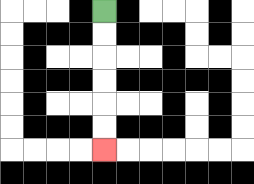{'start': '[4, 0]', 'end': '[4, 6]', 'path_directions': 'D,D,D,D,D,D', 'path_coordinates': '[[4, 0], [4, 1], [4, 2], [4, 3], [4, 4], [4, 5], [4, 6]]'}